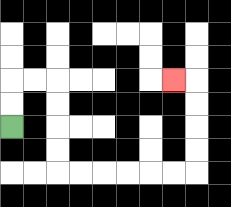{'start': '[0, 5]', 'end': '[7, 3]', 'path_directions': 'U,U,R,R,D,D,D,D,R,R,R,R,R,R,U,U,U,U,L', 'path_coordinates': '[[0, 5], [0, 4], [0, 3], [1, 3], [2, 3], [2, 4], [2, 5], [2, 6], [2, 7], [3, 7], [4, 7], [5, 7], [6, 7], [7, 7], [8, 7], [8, 6], [8, 5], [8, 4], [8, 3], [7, 3]]'}